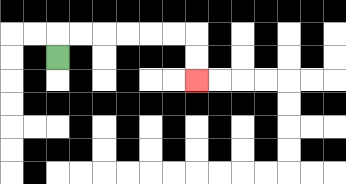{'start': '[2, 2]', 'end': '[8, 3]', 'path_directions': 'U,R,R,R,R,R,R,D,D', 'path_coordinates': '[[2, 2], [2, 1], [3, 1], [4, 1], [5, 1], [6, 1], [7, 1], [8, 1], [8, 2], [8, 3]]'}